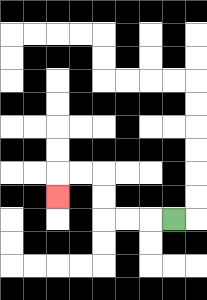{'start': '[7, 9]', 'end': '[2, 8]', 'path_directions': 'L,L,L,U,U,L,L,D', 'path_coordinates': '[[7, 9], [6, 9], [5, 9], [4, 9], [4, 8], [4, 7], [3, 7], [2, 7], [2, 8]]'}